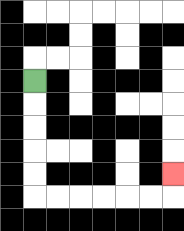{'start': '[1, 3]', 'end': '[7, 7]', 'path_directions': 'D,D,D,D,D,R,R,R,R,R,R,U', 'path_coordinates': '[[1, 3], [1, 4], [1, 5], [1, 6], [1, 7], [1, 8], [2, 8], [3, 8], [4, 8], [5, 8], [6, 8], [7, 8], [7, 7]]'}